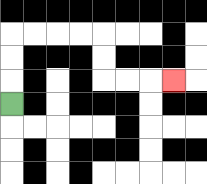{'start': '[0, 4]', 'end': '[7, 3]', 'path_directions': 'U,U,U,R,R,R,R,D,D,R,R,R', 'path_coordinates': '[[0, 4], [0, 3], [0, 2], [0, 1], [1, 1], [2, 1], [3, 1], [4, 1], [4, 2], [4, 3], [5, 3], [6, 3], [7, 3]]'}